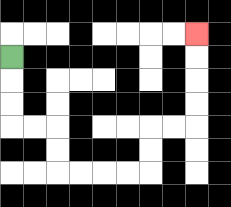{'start': '[0, 2]', 'end': '[8, 1]', 'path_directions': 'D,D,D,R,R,D,D,R,R,R,R,U,U,R,R,U,U,U,U', 'path_coordinates': '[[0, 2], [0, 3], [0, 4], [0, 5], [1, 5], [2, 5], [2, 6], [2, 7], [3, 7], [4, 7], [5, 7], [6, 7], [6, 6], [6, 5], [7, 5], [8, 5], [8, 4], [8, 3], [8, 2], [8, 1]]'}